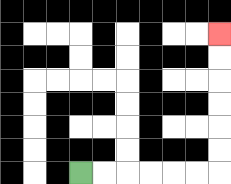{'start': '[3, 7]', 'end': '[9, 1]', 'path_directions': 'R,R,R,R,R,R,U,U,U,U,U,U', 'path_coordinates': '[[3, 7], [4, 7], [5, 7], [6, 7], [7, 7], [8, 7], [9, 7], [9, 6], [9, 5], [9, 4], [9, 3], [9, 2], [9, 1]]'}